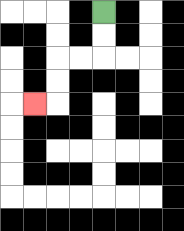{'start': '[4, 0]', 'end': '[1, 4]', 'path_directions': 'D,D,L,L,D,D,L', 'path_coordinates': '[[4, 0], [4, 1], [4, 2], [3, 2], [2, 2], [2, 3], [2, 4], [1, 4]]'}